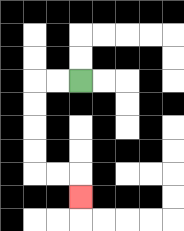{'start': '[3, 3]', 'end': '[3, 8]', 'path_directions': 'L,L,D,D,D,D,R,R,D', 'path_coordinates': '[[3, 3], [2, 3], [1, 3], [1, 4], [1, 5], [1, 6], [1, 7], [2, 7], [3, 7], [3, 8]]'}